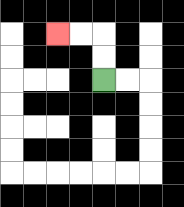{'start': '[4, 3]', 'end': '[2, 1]', 'path_directions': 'U,U,L,L', 'path_coordinates': '[[4, 3], [4, 2], [4, 1], [3, 1], [2, 1]]'}